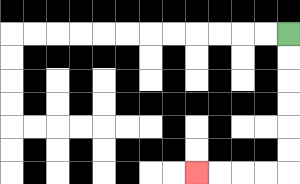{'start': '[12, 1]', 'end': '[8, 7]', 'path_directions': 'D,D,D,D,D,D,L,L,L,L', 'path_coordinates': '[[12, 1], [12, 2], [12, 3], [12, 4], [12, 5], [12, 6], [12, 7], [11, 7], [10, 7], [9, 7], [8, 7]]'}